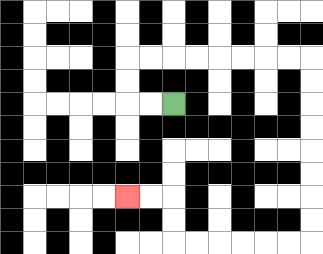{'start': '[7, 4]', 'end': '[5, 8]', 'path_directions': 'L,L,U,U,R,R,R,R,R,R,R,R,D,D,D,D,D,D,D,D,L,L,L,L,L,L,U,U,L,L', 'path_coordinates': '[[7, 4], [6, 4], [5, 4], [5, 3], [5, 2], [6, 2], [7, 2], [8, 2], [9, 2], [10, 2], [11, 2], [12, 2], [13, 2], [13, 3], [13, 4], [13, 5], [13, 6], [13, 7], [13, 8], [13, 9], [13, 10], [12, 10], [11, 10], [10, 10], [9, 10], [8, 10], [7, 10], [7, 9], [7, 8], [6, 8], [5, 8]]'}